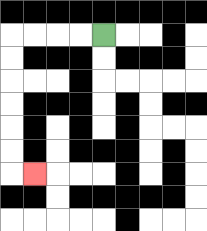{'start': '[4, 1]', 'end': '[1, 7]', 'path_directions': 'L,L,L,L,D,D,D,D,D,D,R', 'path_coordinates': '[[4, 1], [3, 1], [2, 1], [1, 1], [0, 1], [0, 2], [0, 3], [0, 4], [0, 5], [0, 6], [0, 7], [1, 7]]'}